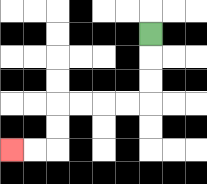{'start': '[6, 1]', 'end': '[0, 6]', 'path_directions': 'D,D,D,L,L,L,L,D,D,L,L', 'path_coordinates': '[[6, 1], [6, 2], [6, 3], [6, 4], [5, 4], [4, 4], [3, 4], [2, 4], [2, 5], [2, 6], [1, 6], [0, 6]]'}